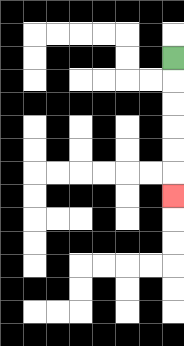{'start': '[7, 2]', 'end': '[7, 8]', 'path_directions': 'D,D,D,D,D,D', 'path_coordinates': '[[7, 2], [7, 3], [7, 4], [7, 5], [7, 6], [7, 7], [7, 8]]'}